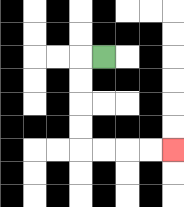{'start': '[4, 2]', 'end': '[7, 6]', 'path_directions': 'L,D,D,D,D,R,R,R,R', 'path_coordinates': '[[4, 2], [3, 2], [3, 3], [3, 4], [3, 5], [3, 6], [4, 6], [5, 6], [6, 6], [7, 6]]'}